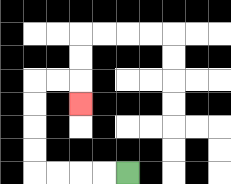{'start': '[5, 7]', 'end': '[3, 4]', 'path_directions': 'L,L,L,L,U,U,U,U,R,R,D', 'path_coordinates': '[[5, 7], [4, 7], [3, 7], [2, 7], [1, 7], [1, 6], [1, 5], [1, 4], [1, 3], [2, 3], [3, 3], [3, 4]]'}